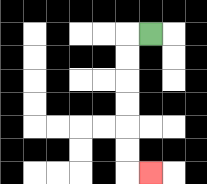{'start': '[6, 1]', 'end': '[6, 7]', 'path_directions': 'L,D,D,D,D,D,D,R', 'path_coordinates': '[[6, 1], [5, 1], [5, 2], [5, 3], [5, 4], [5, 5], [5, 6], [5, 7], [6, 7]]'}